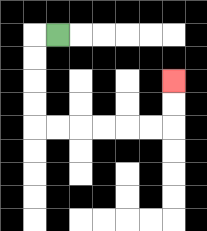{'start': '[2, 1]', 'end': '[7, 3]', 'path_directions': 'L,D,D,D,D,R,R,R,R,R,R,U,U', 'path_coordinates': '[[2, 1], [1, 1], [1, 2], [1, 3], [1, 4], [1, 5], [2, 5], [3, 5], [4, 5], [5, 5], [6, 5], [7, 5], [7, 4], [7, 3]]'}